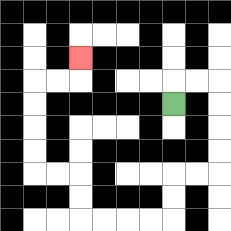{'start': '[7, 4]', 'end': '[3, 2]', 'path_directions': 'U,R,R,D,D,D,D,L,L,D,D,L,L,L,L,U,U,L,L,U,U,U,U,R,R,U', 'path_coordinates': '[[7, 4], [7, 3], [8, 3], [9, 3], [9, 4], [9, 5], [9, 6], [9, 7], [8, 7], [7, 7], [7, 8], [7, 9], [6, 9], [5, 9], [4, 9], [3, 9], [3, 8], [3, 7], [2, 7], [1, 7], [1, 6], [1, 5], [1, 4], [1, 3], [2, 3], [3, 3], [3, 2]]'}